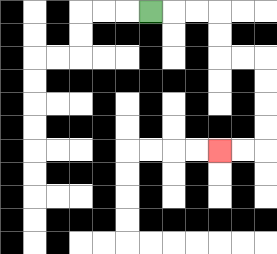{'start': '[6, 0]', 'end': '[9, 6]', 'path_directions': 'R,R,R,D,D,R,R,D,D,D,D,L,L', 'path_coordinates': '[[6, 0], [7, 0], [8, 0], [9, 0], [9, 1], [9, 2], [10, 2], [11, 2], [11, 3], [11, 4], [11, 5], [11, 6], [10, 6], [9, 6]]'}